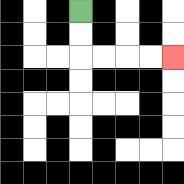{'start': '[3, 0]', 'end': '[7, 2]', 'path_directions': 'D,D,R,R,R,R', 'path_coordinates': '[[3, 0], [3, 1], [3, 2], [4, 2], [5, 2], [6, 2], [7, 2]]'}